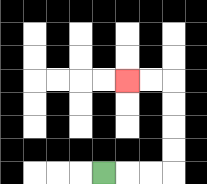{'start': '[4, 7]', 'end': '[5, 3]', 'path_directions': 'R,R,R,U,U,U,U,L,L', 'path_coordinates': '[[4, 7], [5, 7], [6, 7], [7, 7], [7, 6], [7, 5], [7, 4], [7, 3], [6, 3], [5, 3]]'}